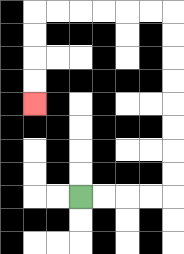{'start': '[3, 8]', 'end': '[1, 4]', 'path_directions': 'R,R,R,R,U,U,U,U,U,U,U,U,L,L,L,L,L,L,D,D,D,D', 'path_coordinates': '[[3, 8], [4, 8], [5, 8], [6, 8], [7, 8], [7, 7], [7, 6], [7, 5], [7, 4], [7, 3], [7, 2], [7, 1], [7, 0], [6, 0], [5, 0], [4, 0], [3, 0], [2, 0], [1, 0], [1, 1], [1, 2], [1, 3], [1, 4]]'}